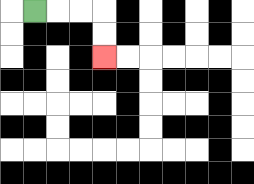{'start': '[1, 0]', 'end': '[4, 2]', 'path_directions': 'R,R,R,D,D', 'path_coordinates': '[[1, 0], [2, 0], [3, 0], [4, 0], [4, 1], [4, 2]]'}